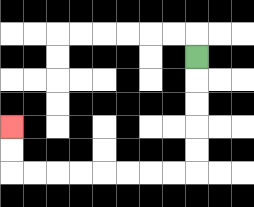{'start': '[8, 2]', 'end': '[0, 5]', 'path_directions': 'D,D,D,D,D,L,L,L,L,L,L,L,L,U,U', 'path_coordinates': '[[8, 2], [8, 3], [8, 4], [8, 5], [8, 6], [8, 7], [7, 7], [6, 7], [5, 7], [4, 7], [3, 7], [2, 7], [1, 7], [0, 7], [0, 6], [0, 5]]'}